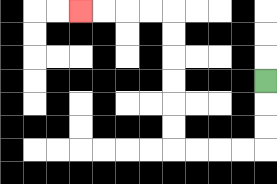{'start': '[11, 3]', 'end': '[3, 0]', 'path_directions': 'D,D,D,L,L,L,L,U,U,U,U,U,U,L,L,L,L', 'path_coordinates': '[[11, 3], [11, 4], [11, 5], [11, 6], [10, 6], [9, 6], [8, 6], [7, 6], [7, 5], [7, 4], [7, 3], [7, 2], [7, 1], [7, 0], [6, 0], [5, 0], [4, 0], [3, 0]]'}